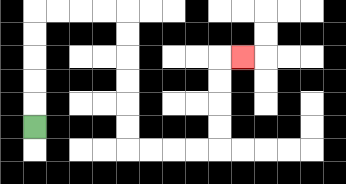{'start': '[1, 5]', 'end': '[10, 2]', 'path_directions': 'U,U,U,U,U,R,R,R,R,D,D,D,D,D,D,R,R,R,R,U,U,U,U,R', 'path_coordinates': '[[1, 5], [1, 4], [1, 3], [1, 2], [1, 1], [1, 0], [2, 0], [3, 0], [4, 0], [5, 0], [5, 1], [5, 2], [5, 3], [5, 4], [5, 5], [5, 6], [6, 6], [7, 6], [8, 6], [9, 6], [9, 5], [9, 4], [9, 3], [9, 2], [10, 2]]'}